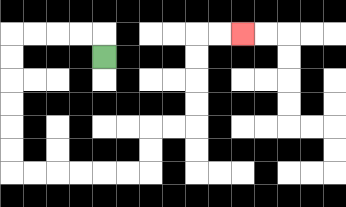{'start': '[4, 2]', 'end': '[10, 1]', 'path_directions': 'U,L,L,L,L,D,D,D,D,D,D,R,R,R,R,R,R,U,U,R,R,U,U,U,U,R,R', 'path_coordinates': '[[4, 2], [4, 1], [3, 1], [2, 1], [1, 1], [0, 1], [0, 2], [0, 3], [0, 4], [0, 5], [0, 6], [0, 7], [1, 7], [2, 7], [3, 7], [4, 7], [5, 7], [6, 7], [6, 6], [6, 5], [7, 5], [8, 5], [8, 4], [8, 3], [8, 2], [8, 1], [9, 1], [10, 1]]'}